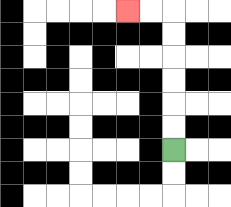{'start': '[7, 6]', 'end': '[5, 0]', 'path_directions': 'U,U,U,U,U,U,L,L', 'path_coordinates': '[[7, 6], [7, 5], [7, 4], [7, 3], [7, 2], [7, 1], [7, 0], [6, 0], [5, 0]]'}